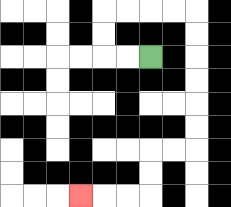{'start': '[6, 2]', 'end': '[3, 8]', 'path_directions': 'L,L,U,U,R,R,R,R,D,D,D,D,D,D,L,L,D,D,L,L,L', 'path_coordinates': '[[6, 2], [5, 2], [4, 2], [4, 1], [4, 0], [5, 0], [6, 0], [7, 0], [8, 0], [8, 1], [8, 2], [8, 3], [8, 4], [8, 5], [8, 6], [7, 6], [6, 6], [6, 7], [6, 8], [5, 8], [4, 8], [3, 8]]'}